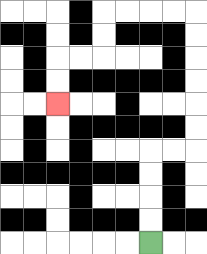{'start': '[6, 10]', 'end': '[2, 4]', 'path_directions': 'U,U,U,U,R,R,U,U,U,U,U,U,L,L,L,L,D,D,L,L,D,D', 'path_coordinates': '[[6, 10], [6, 9], [6, 8], [6, 7], [6, 6], [7, 6], [8, 6], [8, 5], [8, 4], [8, 3], [8, 2], [8, 1], [8, 0], [7, 0], [6, 0], [5, 0], [4, 0], [4, 1], [4, 2], [3, 2], [2, 2], [2, 3], [2, 4]]'}